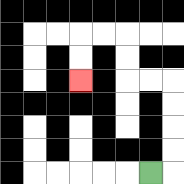{'start': '[6, 7]', 'end': '[3, 3]', 'path_directions': 'R,U,U,U,U,L,L,U,U,L,L,D,D', 'path_coordinates': '[[6, 7], [7, 7], [7, 6], [7, 5], [7, 4], [7, 3], [6, 3], [5, 3], [5, 2], [5, 1], [4, 1], [3, 1], [3, 2], [3, 3]]'}